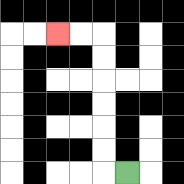{'start': '[5, 7]', 'end': '[2, 1]', 'path_directions': 'L,U,U,U,U,U,U,L,L', 'path_coordinates': '[[5, 7], [4, 7], [4, 6], [4, 5], [4, 4], [4, 3], [4, 2], [4, 1], [3, 1], [2, 1]]'}